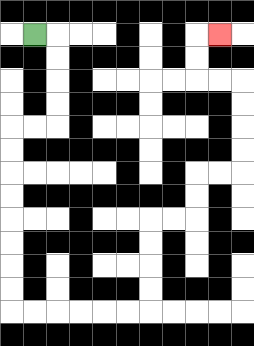{'start': '[1, 1]', 'end': '[9, 1]', 'path_directions': 'R,D,D,D,D,L,L,D,D,D,D,D,D,D,D,R,R,R,R,R,R,U,U,U,U,R,R,U,U,R,R,U,U,U,U,L,L,U,U,R', 'path_coordinates': '[[1, 1], [2, 1], [2, 2], [2, 3], [2, 4], [2, 5], [1, 5], [0, 5], [0, 6], [0, 7], [0, 8], [0, 9], [0, 10], [0, 11], [0, 12], [0, 13], [1, 13], [2, 13], [3, 13], [4, 13], [5, 13], [6, 13], [6, 12], [6, 11], [6, 10], [6, 9], [7, 9], [8, 9], [8, 8], [8, 7], [9, 7], [10, 7], [10, 6], [10, 5], [10, 4], [10, 3], [9, 3], [8, 3], [8, 2], [8, 1], [9, 1]]'}